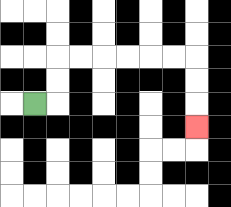{'start': '[1, 4]', 'end': '[8, 5]', 'path_directions': 'R,U,U,R,R,R,R,R,R,D,D,D', 'path_coordinates': '[[1, 4], [2, 4], [2, 3], [2, 2], [3, 2], [4, 2], [5, 2], [6, 2], [7, 2], [8, 2], [8, 3], [8, 4], [8, 5]]'}